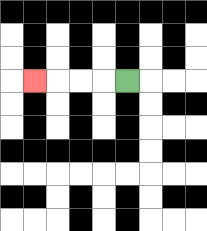{'start': '[5, 3]', 'end': '[1, 3]', 'path_directions': 'L,L,L,L', 'path_coordinates': '[[5, 3], [4, 3], [3, 3], [2, 3], [1, 3]]'}